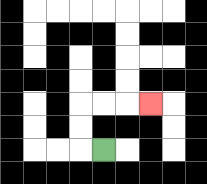{'start': '[4, 6]', 'end': '[6, 4]', 'path_directions': 'L,U,U,R,R,R', 'path_coordinates': '[[4, 6], [3, 6], [3, 5], [3, 4], [4, 4], [5, 4], [6, 4]]'}